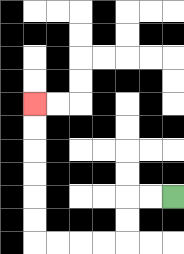{'start': '[7, 8]', 'end': '[1, 4]', 'path_directions': 'L,L,D,D,L,L,L,L,U,U,U,U,U,U', 'path_coordinates': '[[7, 8], [6, 8], [5, 8], [5, 9], [5, 10], [4, 10], [3, 10], [2, 10], [1, 10], [1, 9], [1, 8], [1, 7], [1, 6], [1, 5], [1, 4]]'}